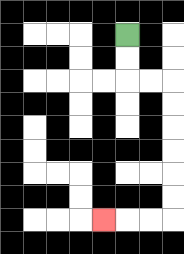{'start': '[5, 1]', 'end': '[4, 9]', 'path_directions': 'D,D,R,R,D,D,D,D,D,D,L,L,L', 'path_coordinates': '[[5, 1], [5, 2], [5, 3], [6, 3], [7, 3], [7, 4], [7, 5], [7, 6], [7, 7], [7, 8], [7, 9], [6, 9], [5, 9], [4, 9]]'}